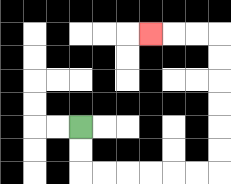{'start': '[3, 5]', 'end': '[6, 1]', 'path_directions': 'D,D,R,R,R,R,R,R,U,U,U,U,U,U,L,L,L', 'path_coordinates': '[[3, 5], [3, 6], [3, 7], [4, 7], [5, 7], [6, 7], [7, 7], [8, 7], [9, 7], [9, 6], [9, 5], [9, 4], [9, 3], [9, 2], [9, 1], [8, 1], [7, 1], [6, 1]]'}